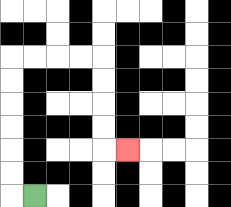{'start': '[1, 8]', 'end': '[5, 6]', 'path_directions': 'L,U,U,U,U,U,U,R,R,R,R,D,D,D,D,R', 'path_coordinates': '[[1, 8], [0, 8], [0, 7], [0, 6], [0, 5], [0, 4], [0, 3], [0, 2], [1, 2], [2, 2], [3, 2], [4, 2], [4, 3], [4, 4], [4, 5], [4, 6], [5, 6]]'}